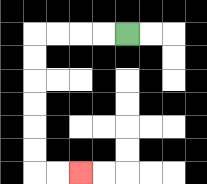{'start': '[5, 1]', 'end': '[3, 7]', 'path_directions': 'L,L,L,L,D,D,D,D,D,D,R,R', 'path_coordinates': '[[5, 1], [4, 1], [3, 1], [2, 1], [1, 1], [1, 2], [1, 3], [1, 4], [1, 5], [1, 6], [1, 7], [2, 7], [3, 7]]'}